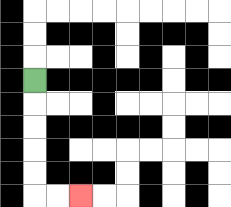{'start': '[1, 3]', 'end': '[3, 8]', 'path_directions': 'D,D,D,D,D,R,R', 'path_coordinates': '[[1, 3], [1, 4], [1, 5], [1, 6], [1, 7], [1, 8], [2, 8], [3, 8]]'}